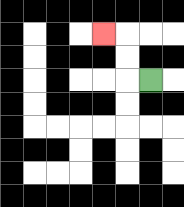{'start': '[6, 3]', 'end': '[4, 1]', 'path_directions': 'L,U,U,L', 'path_coordinates': '[[6, 3], [5, 3], [5, 2], [5, 1], [4, 1]]'}